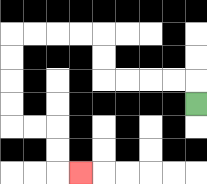{'start': '[8, 4]', 'end': '[3, 7]', 'path_directions': 'U,L,L,L,L,U,U,L,L,L,L,D,D,D,D,R,R,D,D,R', 'path_coordinates': '[[8, 4], [8, 3], [7, 3], [6, 3], [5, 3], [4, 3], [4, 2], [4, 1], [3, 1], [2, 1], [1, 1], [0, 1], [0, 2], [0, 3], [0, 4], [0, 5], [1, 5], [2, 5], [2, 6], [2, 7], [3, 7]]'}